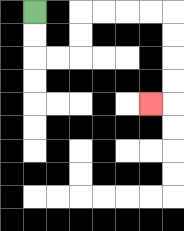{'start': '[1, 0]', 'end': '[6, 4]', 'path_directions': 'D,D,R,R,U,U,R,R,R,R,D,D,D,D,L', 'path_coordinates': '[[1, 0], [1, 1], [1, 2], [2, 2], [3, 2], [3, 1], [3, 0], [4, 0], [5, 0], [6, 0], [7, 0], [7, 1], [7, 2], [7, 3], [7, 4], [6, 4]]'}